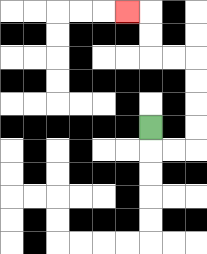{'start': '[6, 5]', 'end': '[5, 0]', 'path_directions': 'D,R,R,U,U,U,U,L,L,U,U,L', 'path_coordinates': '[[6, 5], [6, 6], [7, 6], [8, 6], [8, 5], [8, 4], [8, 3], [8, 2], [7, 2], [6, 2], [6, 1], [6, 0], [5, 0]]'}